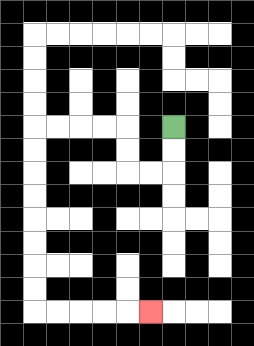{'start': '[7, 5]', 'end': '[6, 13]', 'path_directions': 'D,D,L,L,U,U,L,L,L,L,D,D,D,D,D,D,D,D,R,R,R,R,R', 'path_coordinates': '[[7, 5], [7, 6], [7, 7], [6, 7], [5, 7], [5, 6], [5, 5], [4, 5], [3, 5], [2, 5], [1, 5], [1, 6], [1, 7], [1, 8], [1, 9], [1, 10], [1, 11], [1, 12], [1, 13], [2, 13], [3, 13], [4, 13], [5, 13], [6, 13]]'}